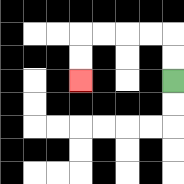{'start': '[7, 3]', 'end': '[3, 3]', 'path_directions': 'U,U,L,L,L,L,D,D', 'path_coordinates': '[[7, 3], [7, 2], [7, 1], [6, 1], [5, 1], [4, 1], [3, 1], [3, 2], [3, 3]]'}